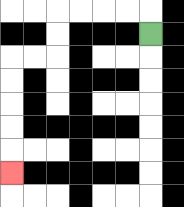{'start': '[6, 1]', 'end': '[0, 7]', 'path_directions': 'U,L,L,L,L,D,D,L,L,D,D,D,D,D', 'path_coordinates': '[[6, 1], [6, 0], [5, 0], [4, 0], [3, 0], [2, 0], [2, 1], [2, 2], [1, 2], [0, 2], [0, 3], [0, 4], [0, 5], [0, 6], [0, 7]]'}